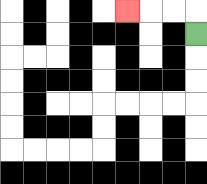{'start': '[8, 1]', 'end': '[5, 0]', 'path_directions': 'U,L,L,L', 'path_coordinates': '[[8, 1], [8, 0], [7, 0], [6, 0], [5, 0]]'}